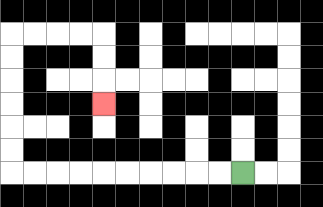{'start': '[10, 7]', 'end': '[4, 4]', 'path_directions': 'L,L,L,L,L,L,L,L,L,L,U,U,U,U,U,U,R,R,R,R,D,D,D', 'path_coordinates': '[[10, 7], [9, 7], [8, 7], [7, 7], [6, 7], [5, 7], [4, 7], [3, 7], [2, 7], [1, 7], [0, 7], [0, 6], [0, 5], [0, 4], [0, 3], [0, 2], [0, 1], [1, 1], [2, 1], [3, 1], [4, 1], [4, 2], [4, 3], [4, 4]]'}